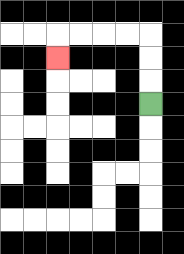{'start': '[6, 4]', 'end': '[2, 2]', 'path_directions': 'U,U,U,L,L,L,L,D', 'path_coordinates': '[[6, 4], [6, 3], [6, 2], [6, 1], [5, 1], [4, 1], [3, 1], [2, 1], [2, 2]]'}